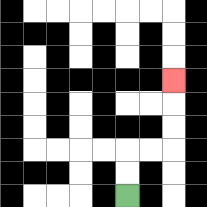{'start': '[5, 8]', 'end': '[7, 3]', 'path_directions': 'U,U,R,R,U,U,U', 'path_coordinates': '[[5, 8], [5, 7], [5, 6], [6, 6], [7, 6], [7, 5], [7, 4], [7, 3]]'}